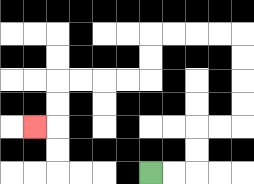{'start': '[6, 7]', 'end': '[1, 5]', 'path_directions': 'R,R,U,U,R,R,U,U,U,U,L,L,L,L,D,D,L,L,L,L,D,D,L', 'path_coordinates': '[[6, 7], [7, 7], [8, 7], [8, 6], [8, 5], [9, 5], [10, 5], [10, 4], [10, 3], [10, 2], [10, 1], [9, 1], [8, 1], [7, 1], [6, 1], [6, 2], [6, 3], [5, 3], [4, 3], [3, 3], [2, 3], [2, 4], [2, 5], [1, 5]]'}